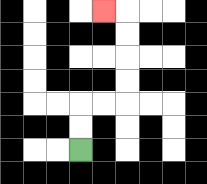{'start': '[3, 6]', 'end': '[4, 0]', 'path_directions': 'U,U,R,R,U,U,U,U,L', 'path_coordinates': '[[3, 6], [3, 5], [3, 4], [4, 4], [5, 4], [5, 3], [5, 2], [5, 1], [5, 0], [4, 0]]'}